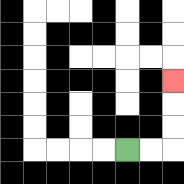{'start': '[5, 6]', 'end': '[7, 3]', 'path_directions': 'R,R,U,U,U', 'path_coordinates': '[[5, 6], [6, 6], [7, 6], [7, 5], [7, 4], [7, 3]]'}